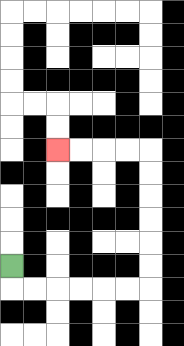{'start': '[0, 11]', 'end': '[2, 6]', 'path_directions': 'D,R,R,R,R,R,R,U,U,U,U,U,U,L,L,L,L', 'path_coordinates': '[[0, 11], [0, 12], [1, 12], [2, 12], [3, 12], [4, 12], [5, 12], [6, 12], [6, 11], [6, 10], [6, 9], [6, 8], [6, 7], [6, 6], [5, 6], [4, 6], [3, 6], [2, 6]]'}